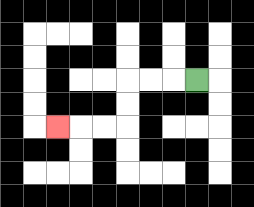{'start': '[8, 3]', 'end': '[2, 5]', 'path_directions': 'L,L,L,D,D,L,L,L', 'path_coordinates': '[[8, 3], [7, 3], [6, 3], [5, 3], [5, 4], [5, 5], [4, 5], [3, 5], [2, 5]]'}